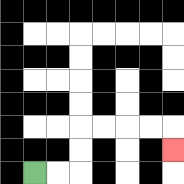{'start': '[1, 7]', 'end': '[7, 6]', 'path_directions': 'R,R,U,U,R,R,R,R,D', 'path_coordinates': '[[1, 7], [2, 7], [3, 7], [3, 6], [3, 5], [4, 5], [5, 5], [6, 5], [7, 5], [7, 6]]'}